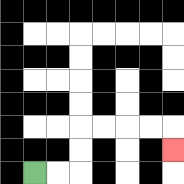{'start': '[1, 7]', 'end': '[7, 6]', 'path_directions': 'R,R,U,U,R,R,R,R,D', 'path_coordinates': '[[1, 7], [2, 7], [3, 7], [3, 6], [3, 5], [4, 5], [5, 5], [6, 5], [7, 5], [7, 6]]'}